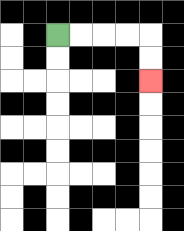{'start': '[2, 1]', 'end': '[6, 3]', 'path_directions': 'R,R,R,R,D,D', 'path_coordinates': '[[2, 1], [3, 1], [4, 1], [5, 1], [6, 1], [6, 2], [6, 3]]'}